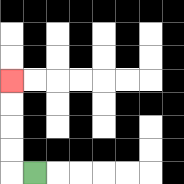{'start': '[1, 7]', 'end': '[0, 3]', 'path_directions': 'L,U,U,U,U', 'path_coordinates': '[[1, 7], [0, 7], [0, 6], [0, 5], [0, 4], [0, 3]]'}